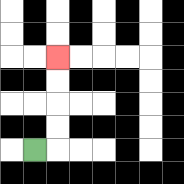{'start': '[1, 6]', 'end': '[2, 2]', 'path_directions': 'R,U,U,U,U', 'path_coordinates': '[[1, 6], [2, 6], [2, 5], [2, 4], [2, 3], [2, 2]]'}